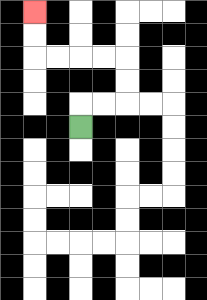{'start': '[3, 5]', 'end': '[1, 0]', 'path_directions': 'U,R,R,U,U,L,L,L,L,U,U', 'path_coordinates': '[[3, 5], [3, 4], [4, 4], [5, 4], [5, 3], [5, 2], [4, 2], [3, 2], [2, 2], [1, 2], [1, 1], [1, 0]]'}